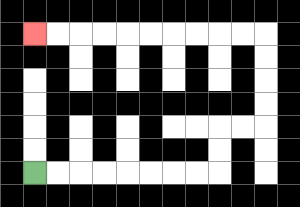{'start': '[1, 7]', 'end': '[1, 1]', 'path_directions': 'R,R,R,R,R,R,R,R,U,U,R,R,U,U,U,U,L,L,L,L,L,L,L,L,L,L', 'path_coordinates': '[[1, 7], [2, 7], [3, 7], [4, 7], [5, 7], [6, 7], [7, 7], [8, 7], [9, 7], [9, 6], [9, 5], [10, 5], [11, 5], [11, 4], [11, 3], [11, 2], [11, 1], [10, 1], [9, 1], [8, 1], [7, 1], [6, 1], [5, 1], [4, 1], [3, 1], [2, 1], [1, 1]]'}